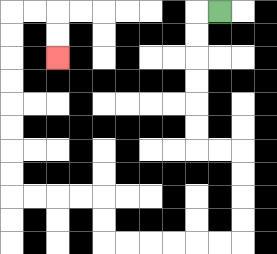{'start': '[9, 0]', 'end': '[2, 2]', 'path_directions': 'L,D,D,D,D,D,D,R,R,D,D,D,D,L,L,L,L,L,L,U,U,L,L,L,L,U,U,U,U,U,U,U,U,R,R,D,D', 'path_coordinates': '[[9, 0], [8, 0], [8, 1], [8, 2], [8, 3], [8, 4], [8, 5], [8, 6], [9, 6], [10, 6], [10, 7], [10, 8], [10, 9], [10, 10], [9, 10], [8, 10], [7, 10], [6, 10], [5, 10], [4, 10], [4, 9], [4, 8], [3, 8], [2, 8], [1, 8], [0, 8], [0, 7], [0, 6], [0, 5], [0, 4], [0, 3], [0, 2], [0, 1], [0, 0], [1, 0], [2, 0], [2, 1], [2, 2]]'}